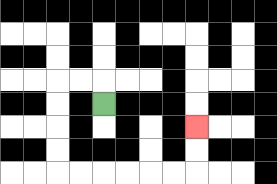{'start': '[4, 4]', 'end': '[8, 5]', 'path_directions': 'U,L,L,D,D,D,D,R,R,R,R,R,R,U,U', 'path_coordinates': '[[4, 4], [4, 3], [3, 3], [2, 3], [2, 4], [2, 5], [2, 6], [2, 7], [3, 7], [4, 7], [5, 7], [6, 7], [7, 7], [8, 7], [8, 6], [8, 5]]'}